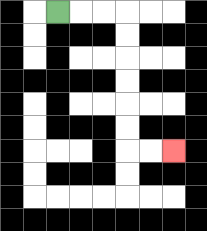{'start': '[2, 0]', 'end': '[7, 6]', 'path_directions': 'R,R,R,D,D,D,D,D,D,R,R', 'path_coordinates': '[[2, 0], [3, 0], [4, 0], [5, 0], [5, 1], [5, 2], [5, 3], [5, 4], [5, 5], [5, 6], [6, 6], [7, 6]]'}